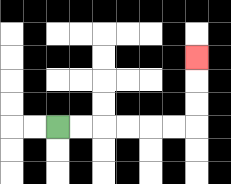{'start': '[2, 5]', 'end': '[8, 2]', 'path_directions': 'R,R,R,R,R,R,U,U,U', 'path_coordinates': '[[2, 5], [3, 5], [4, 5], [5, 5], [6, 5], [7, 5], [8, 5], [8, 4], [8, 3], [8, 2]]'}